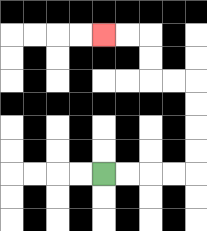{'start': '[4, 7]', 'end': '[4, 1]', 'path_directions': 'R,R,R,R,U,U,U,U,L,L,U,U,L,L', 'path_coordinates': '[[4, 7], [5, 7], [6, 7], [7, 7], [8, 7], [8, 6], [8, 5], [8, 4], [8, 3], [7, 3], [6, 3], [6, 2], [6, 1], [5, 1], [4, 1]]'}